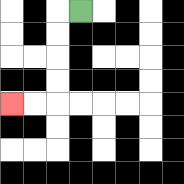{'start': '[3, 0]', 'end': '[0, 4]', 'path_directions': 'L,D,D,D,D,L,L', 'path_coordinates': '[[3, 0], [2, 0], [2, 1], [2, 2], [2, 3], [2, 4], [1, 4], [0, 4]]'}